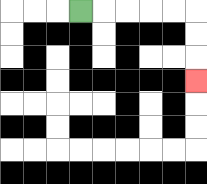{'start': '[3, 0]', 'end': '[8, 3]', 'path_directions': 'R,R,R,R,R,D,D,D', 'path_coordinates': '[[3, 0], [4, 0], [5, 0], [6, 0], [7, 0], [8, 0], [8, 1], [8, 2], [8, 3]]'}